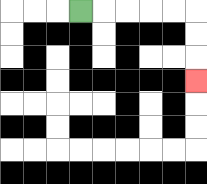{'start': '[3, 0]', 'end': '[8, 3]', 'path_directions': 'R,R,R,R,R,D,D,D', 'path_coordinates': '[[3, 0], [4, 0], [5, 0], [6, 0], [7, 0], [8, 0], [8, 1], [8, 2], [8, 3]]'}